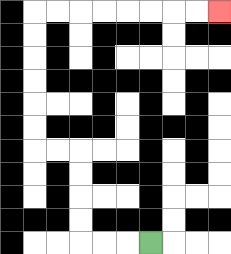{'start': '[6, 10]', 'end': '[9, 0]', 'path_directions': 'L,L,L,U,U,U,U,L,L,U,U,U,U,U,U,R,R,R,R,R,R,R,R', 'path_coordinates': '[[6, 10], [5, 10], [4, 10], [3, 10], [3, 9], [3, 8], [3, 7], [3, 6], [2, 6], [1, 6], [1, 5], [1, 4], [1, 3], [1, 2], [1, 1], [1, 0], [2, 0], [3, 0], [4, 0], [5, 0], [6, 0], [7, 0], [8, 0], [9, 0]]'}